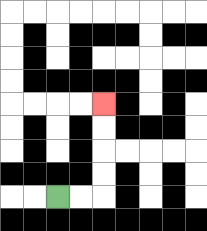{'start': '[2, 8]', 'end': '[4, 4]', 'path_directions': 'R,R,U,U,U,U', 'path_coordinates': '[[2, 8], [3, 8], [4, 8], [4, 7], [4, 6], [4, 5], [4, 4]]'}